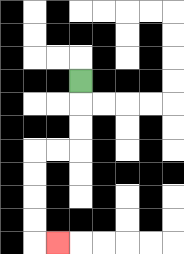{'start': '[3, 3]', 'end': '[2, 10]', 'path_directions': 'D,D,D,L,L,D,D,D,D,R', 'path_coordinates': '[[3, 3], [3, 4], [3, 5], [3, 6], [2, 6], [1, 6], [1, 7], [1, 8], [1, 9], [1, 10], [2, 10]]'}